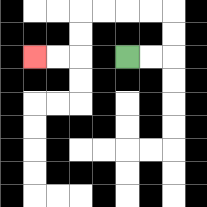{'start': '[5, 2]', 'end': '[1, 2]', 'path_directions': 'R,R,U,U,L,L,L,L,D,D,L,L', 'path_coordinates': '[[5, 2], [6, 2], [7, 2], [7, 1], [7, 0], [6, 0], [5, 0], [4, 0], [3, 0], [3, 1], [3, 2], [2, 2], [1, 2]]'}